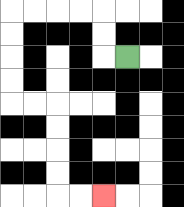{'start': '[5, 2]', 'end': '[4, 8]', 'path_directions': 'L,U,U,L,L,L,L,D,D,D,D,R,R,D,D,D,D,R,R', 'path_coordinates': '[[5, 2], [4, 2], [4, 1], [4, 0], [3, 0], [2, 0], [1, 0], [0, 0], [0, 1], [0, 2], [0, 3], [0, 4], [1, 4], [2, 4], [2, 5], [2, 6], [2, 7], [2, 8], [3, 8], [4, 8]]'}